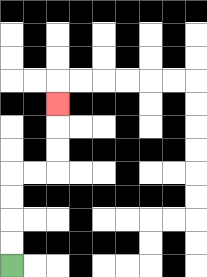{'start': '[0, 11]', 'end': '[2, 4]', 'path_directions': 'U,U,U,U,R,R,U,U,U', 'path_coordinates': '[[0, 11], [0, 10], [0, 9], [0, 8], [0, 7], [1, 7], [2, 7], [2, 6], [2, 5], [2, 4]]'}